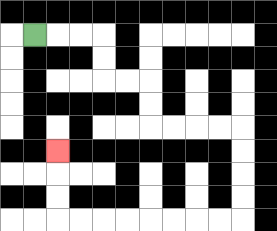{'start': '[1, 1]', 'end': '[2, 6]', 'path_directions': 'R,R,R,D,D,R,R,D,D,R,R,R,R,D,D,D,D,L,L,L,L,L,L,L,L,U,U,U', 'path_coordinates': '[[1, 1], [2, 1], [3, 1], [4, 1], [4, 2], [4, 3], [5, 3], [6, 3], [6, 4], [6, 5], [7, 5], [8, 5], [9, 5], [10, 5], [10, 6], [10, 7], [10, 8], [10, 9], [9, 9], [8, 9], [7, 9], [6, 9], [5, 9], [4, 9], [3, 9], [2, 9], [2, 8], [2, 7], [2, 6]]'}